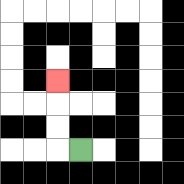{'start': '[3, 6]', 'end': '[2, 3]', 'path_directions': 'L,U,U,U', 'path_coordinates': '[[3, 6], [2, 6], [2, 5], [2, 4], [2, 3]]'}